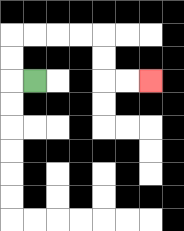{'start': '[1, 3]', 'end': '[6, 3]', 'path_directions': 'L,U,U,R,R,R,R,D,D,R,R', 'path_coordinates': '[[1, 3], [0, 3], [0, 2], [0, 1], [1, 1], [2, 1], [3, 1], [4, 1], [4, 2], [4, 3], [5, 3], [6, 3]]'}